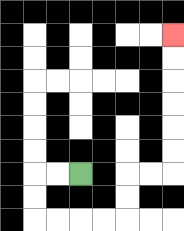{'start': '[3, 7]', 'end': '[7, 1]', 'path_directions': 'L,L,D,D,R,R,R,R,U,U,R,R,U,U,U,U,U,U', 'path_coordinates': '[[3, 7], [2, 7], [1, 7], [1, 8], [1, 9], [2, 9], [3, 9], [4, 9], [5, 9], [5, 8], [5, 7], [6, 7], [7, 7], [7, 6], [7, 5], [7, 4], [7, 3], [7, 2], [7, 1]]'}